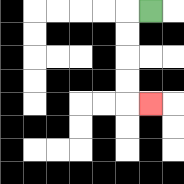{'start': '[6, 0]', 'end': '[6, 4]', 'path_directions': 'L,D,D,D,D,R', 'path_coordinates': '[[6, 0], [5, 0], [5, 1], [5, 2], [5, 3], [5, 4], [6, 4]]'}